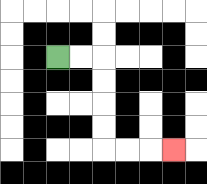{'start': '[2, 2]', 'end': '[7, 6]', 'path_directions': 'R,R,D,D,D,D,R,R,R', 'path_coordinates': '[[2, 2], [3, 2], [4, 2], [4, 3], [4, 4], [4, 5], [4, 6], [5, 6], [6, 6], [7, 6]]'}